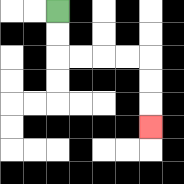{'start': '[2, 0]', 'end': '[6, 5]', 'path_directions': 'D,D,R,R,R,R,D,D,D', 'path_coordinates': '[[2, 0], [2, 1], [2, 2], [3, 2], [4, 2], [5, 2], [6, 2], [6, 3], [6, 4], [6, 5]]'}